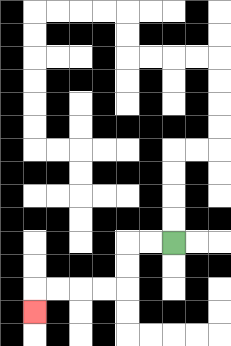{'start': '[7, 10]', 'end': '[1, 13]', 'path_directions': 'L,L,D,D,L,L,L,L,D', 'path_coordinates': '[[7, 10], [6, 10], [5, 10], [5, 11], [5, 12], [4, 12], [3, 12], [2, 12], [1, 12], [1, 13]]'}